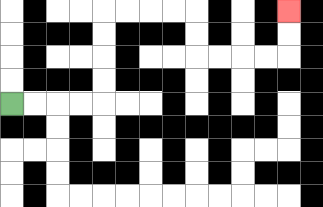{'start': '[0, 4]', 'end': '[12, 0]', 'path_directions': 'R,R,R,R,U,U,U,U,R,R,R,R,D,D,R,R,R,R,U,U', 'path_coordinates': '[[0, 4], [1, 4], [2, 4], [3, 4], [4, 4], [4, 3], [4, 2], [4, 1], [4, 0], [5, 0], [6, 0], [7, 0], [8, 0], [8, 1], [8, 2], [9, 2], [10, 2], [11, 2], [12, 2], [12, 1], [12, 0]]'}